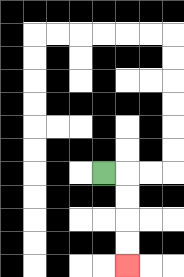{'start': '[4, 7]', 'end': '[5, 11]', 'path_directions': 'R,D,D,D,D', 'path_coordinates': '[[4, 7], [5, 7], [5, 8], [5, 9], [5, 10], [5, 11]]'}